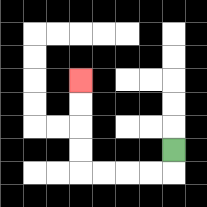{'start': '[7, 6]', 'end': '[3, 3]', 'path_directions': 'D,L,L,L,L,U,U,U,U', 'path_coordinates': '[[7, 6], [7, 7], [6, 7], [5, 7], [4, 7], [3, 7], [3, 6], [3, 5], [3, 4], [3, 3]]'}